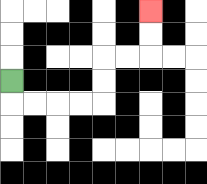{'start': '[0, 3]', 'end': '[6, 0]', 'path_directions': 'D,R,R,R,R,U,U,R,R,U,U', 'path_coordinates': '[[0, 3], [0, 4], [1, 4], [2, 4], [3, 4], [4, 4], [4, 3], [4, 2], [5, 2], [6, 2], [6, 1], [6, 0]]'}